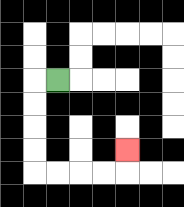{'start': '[2, 3]', 'end': '[5, 6]', 'path_directions': 'L,D,D,D,D,R,R,R,R,U', 'path_coordinates': '[[2, 3], [1, 3], [1, 4], [1, 5], [1, 6], [1, 7], [2, 7], [3, 7], [4, 7], [5, 7], [5, 6]]'}